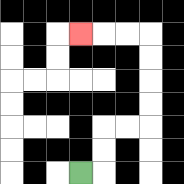{'start': '[3, 7]', 'end': '[3, 1]', 'path_directions': 'R,U,U,R,R,U,U,U,U,L,L,L', 'path_coordinates': '[[3, 7], [4, 7], [4, 6], [4, 5], [5, 5], [6, 5], [6, 4], [6, 3], [6, 2], [6, 1], [5, 1], [4, 1], [3, 1]]'}